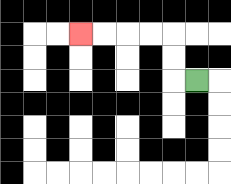{'start': '[8, 3]', 'end': '[3, 1]', 'path_directions': 'L,U,U,L,L,L,L', 'path_coordinates': '[[8, 3], [7, 3], [7, 2], [7, 1], [6, 1], [5, 1], [4, 1], [3, 1]]'}